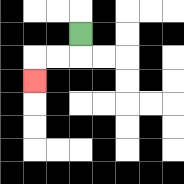{'start': '[3, 1]', 'end': '[1, 3]', 'path_directions': 'D,L,L,D', 'path_coordinates': '[[3, 1], [3, 2], [2, 2], [1, 2], [1, 3]]'}